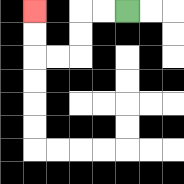{'start': '[5, 0]', 'end': '[1, 0]', 'path_directions': 'L,L,D,D,L,L,U,U', 'path_coordinates': '[[5, 0], [4, 0], [3, 0], [3, 1], [3, 2], [2, 2], [1, 2], [1, 1], [1, 0]]'}